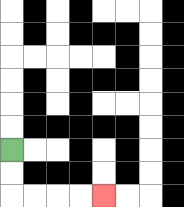{'start': '[0, 6]', 'end': '[4, 8]', 'path_directions': 'D,D,R,R,R,R', 'path_coordinates': '[[0, 6], [0, 7], [0, 8], [1, 8], [2, 8], [3, 8], [4, 8]]'}